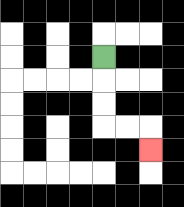{'start': '[4, 2]', 'end': '[6, 6]', 'path_directions': 'D,D,D,R,R,D', 'path_coordinates': '[[4, 2], [4, 3], [4, 4], [4, 5], [5, 5], [6, 5], [6, 6]]'}